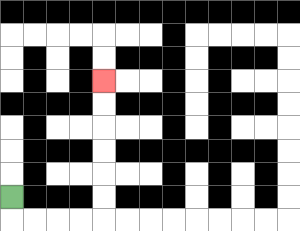{'start': '[0, 8]', 'end': '[4, 3]', 'path_directions': 'D,R,R,R,R,U,U,U,U,U,U', 'path_coordinates': '[[0, 8], [0, 9], [1, 9], [2, 9], [3, 9], [4, 9], [4, 8], [4, 7], [4, 6], [4, 5], [4, 4], [4, 3]]'}